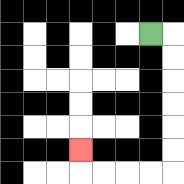{'start': '[6, 1]', 'end': '[3, 6]', 'path_directions': 'R,D,D,D,D,D,D,L,L,L,L,U', 'path_coordinates': '[[6, 1], [7, 1], [7, 2], [7, 3], [7, 4], [7, 5], [7, 6], [7, 7], [6, 7], [5, 7], [4, 7], [3, 7], [3, 6]]'}